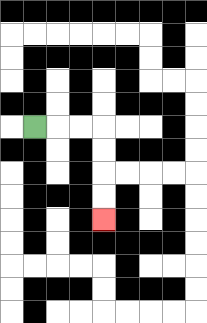{'start': '[1, 5]', 'end': '[4, 9]', 'path_directions': 'R,R,R,D,D,D,D', 'path_coordinates': '[[1, 5], [2, 5], [3, 5], [4, 5], [4, 6], [4, 7], [4, 8], [4, 9]]'}